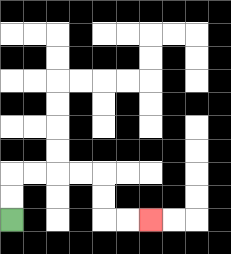{'start': '[0, 9]', 'end': '[6, 9]', 'path_directions': 'U,U,R,R,R,R,D,D,R,R', 'path_coordinates': '[[0, 9], [0, 8], [0, 7], [1, 7], [2, 7], [3, 7], [4, 7], [4, 8], [4, 9], [5, 9], [6, 9]]'}